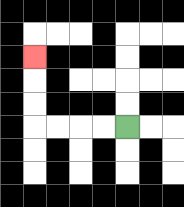{'start': '[5, 5]', 'end': '[1, 2]', 'path_directions': 'L,L,L,L,U,U,U', 'path_coordinates': '[[5, 5], [4, 5], [3, 5], [2, 5], [1, 5], [1, 4], [1, 3], [1, 2]]'}